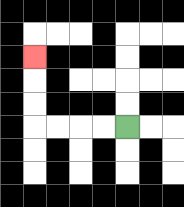{'start': '[5, 5]', 'end': '[1, 2]', 'path_directions': 'L,L,L,L,U,U,U', 'path_coordinates': '[[5, 5], [4, 5], [3, 5], [2, 5], [1, 5], [1, 4], [1, 3], [1, 2]]'}